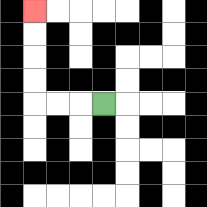{'start': '[4, 4]', 'end': '[1, 0]', 'path_directions': 'L,L,L,U,U,U,U', 'path_coordinates': '[[4, 4], [3, 4], [2, 4], [1, 4], [1, 3], [1, 2], [1, 1], [1, 0]]'}